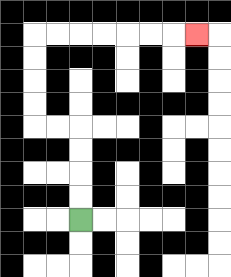{'start': '[3, 9]', 'end': '[8, 1]', 'path_directions': 'U,U,U,U,L,L,U,U,U,U,R,R,R,R,R,R,R', 'path_coordinates': '[[3, 9], [3, 8], [3, 7], [3, 6], [3, 5], [2, 5], [1, 5], [1, 4], [1, 3], [1, 2], [1, 1], [2, 1], [3, 1], [4, 1], [5, 1], [6, 1], [7, 1], [8, 1]]'}